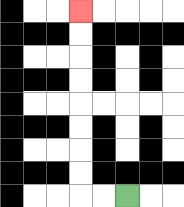{'start': '[5, 8]', 'end': '[3, 0]', 'path_directions': 'L,L,U,U,U,U,U,U,U,U', 'path_coordinates': '[[5, 8], [4, 8], [3, 8], [3, 7], [3, 6], [3, 5], [3, 4], [3, 3], [3, 2], [3, 1], [3, 0]]'}